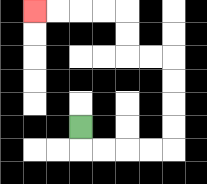{'start': '[3, 5]', 'end': '[1, 0]', 'path_directions': 'D,R,R,R,R,U,U,U,U,L,L,U,U,L,L,L,L', 'path_coordinates': '[[3, 5], [3, 6], [4, 6], [5, 6], [6, 6], [7, 6], [7, 5], [7, 4], [7, 3], [7, 2], [6, 2], [5, 2], [5, 1], [5, 0], [4, 0], [3, 0], [2, 0], [1, 0]]'}